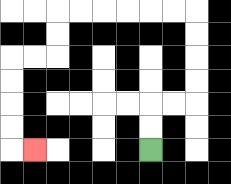{'start': '[6, 6]', 'end': '[1, 6]', 'path_directions': 'U,U,R,R,U,U,U,U,L,L,L,L,L,L,D,D,L,L,D,D,D,D,R', 'path_coordinates': '[[6, 6], [6, 5], [6, 4], [7, 4], [8, 4], [8, 3], [8, 2], [8, 1], [8, 0], [7, 0], [6, 0], [5, 0], [4, 0], [3, 0], [2, 0], [2, 1], [2, 2], [1, 2], [0, 2], [0, 3], [0, 4], [0, 5], [0, 6], [1, 6]]'}